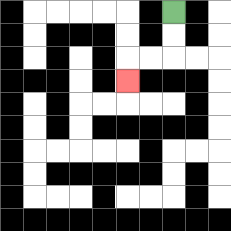{'start': '[7, 0]', 'end': '[5, 3]', 'path_directions': 'D,D,L,L,D', 'path_coordinates': '[[7, 0], [7, 1], [7, 2], [6, 2], [5, 2], [5, 3]]'}